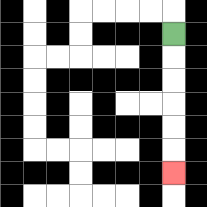{'start': '[7, 1]', 'end': '[7, 7]', 'path_directions': 'D,D,D,D,D,D', 'path_coordinates': '[[7, 1], [7, 2], [7, 3], [7, 4], [7, 5], [7, 6], [7, 7]]'}